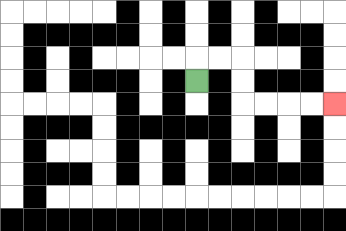{'start': '[8, 3]', 'end': '[14, 4]', 'path_directions': 'U,R,R,D,D,R,R,R,R', 'path_coordinates': '[[8, 3], [8, 2], [9, 2], [10, 2], [10, 3], [10, 4], [11, 4], [12, 4], [13, 4], [14, 4]]'}